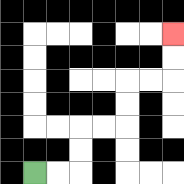{'start': '[1, 7]', 'end': '[7, 1]', 'path_directions': 'R,R,U,U,R,R,U,U,R,R,U,U', 'path_coordinates': '[[1, 7], [2, 7], [3, 7], [3, 6], [3, 5], [4, 5], [5, 5], [5, 4], [5, 3], [6, 3], [7, 3], [7, 2], [7, 1]]'}